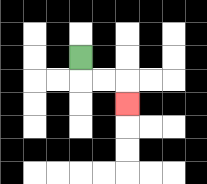{'start': '[3, 2]', 'end': '[5, 4]', 'path_directions': 'D,R,R,D', 'path_coordinates': '[[3, 2], [3, 3], [4, 3], [5, 3], [5, 4]]'}